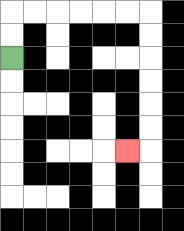{'start': '[0, 2]', 'end': '[5, 6]', 'path_directions': 'U,U,R,R,R,R,R,R,D,D,D,D,D,D,L', 'path_coordinates': '[[0, 2], [0, 1], [0, 0], [1, 0], [2, 0], [3, 0], [4, 0], [5, 0], [6, 0], [6, 1], [6, 2], [6, 3], [6, 4], [6, 5], [6, 6], [5, 6]]'}